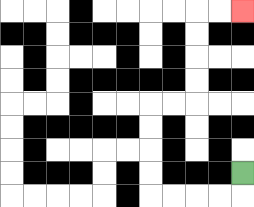{'start': '[10, 7]', 'end': '[10, 0]', 'path_directions': 'D,L,L,L,L,U,U,U,U,R,R,U,U,U,U,R,R', 'path_coordinates': '[[10, 7], [10, 8], [9, 8], [8, 8], [7, 8], [6, 8], [6, 7], [6, 6], [6, 5], [6, 4], [7, 4], [8, 4], [8, 3], [8, 2], [8, 1], [8, 0], [9, 0], [10, 0]]'}